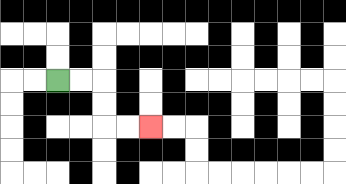{'start': '[2, 3]', 'end': '[6, 5]', 'path_directions': 'R,R,D,D,R,R', 'path_coordinates': '[[2, 3], [3, 3], [4, 3], [4, 4], [4, 5], [5, 5], [6, 5]]'}